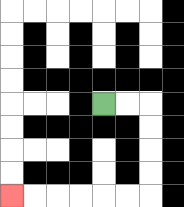{'start': '[4, 4]', 'end': '[0, 8]', 'path_directions': 'R,R,D,D,D,D,L,L,L,L,L,L', 'path_coordinates': '[[4, 4], [5, 4], [6, 4], [6, 5], [6, 6], [6, 7], [6, 8], [5, 8], [4, 8], [3, 8], [2, 8], [1, 8], [0, 8]]'}